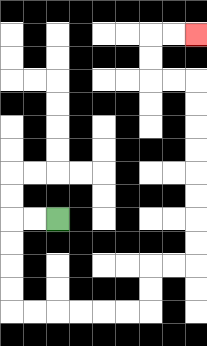{'start': '[2, 9]', 'end': '[8, 1]', 'path_directions': 'L,L,D,D,D,D,R,R,R,R,R,R,U,U,R,R,U,U,U,U,U,U,U,U,L,L,U,U,R,R', 'path_coordinates': '[[2, 9], [1, 9], [0, 9], [0, 10], [0, 11], [0, 12], [0, 13], [1, 13], [2, 13], [3, 13], [4, 13], [5, 13], [6, 13], [6, 12], [6, 11], [7, 11], [8, 11], [8, 10], [8, 9], [8, 8], [8, 7], [8, 6], [8, 5], [8, 4], [8, 3], [7, 3], [6, 3], [6, 2], [6, 1], [7, 1], [8, 1]]'}